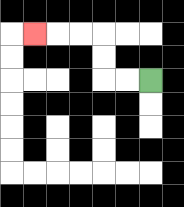{'start': '[6, 3]', 'end': '[1, 1]', 'path_directions': 'L,L,U,U,L,L,L', 'path_coordinates': '[[6, 3], [5, 3], [4, 3], [4, 2], [4, 1], [3, 1], [2, 1], [1, 1]]'}